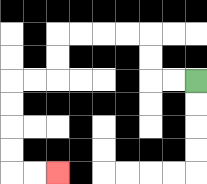{'start': '[8, 3]', 'end': '[2, 7]', 'path_directions': 'L,L,U,U,L,L,L,L,D,D,L,L,D,D,D,D,R,R', 'path_coordinates': '[[8, 3], [7, 3], [6, 3], [6, 2], [6, 1], [5, 1], [4, 1], [3, 1], [2, 1], [2, 2], [2, 3], [1, 3], [0, 3], [0, 4], [0, 5], [0, 6], [0, 7], [1, 7], [2, 7]]'}